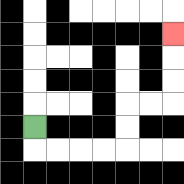{'start': '[1, 5]', 'end': '[7, 1]', 'path_directions': 'D,R,R,R,R,U,U,R,R,U,U,U', 'path_coordinates': '[[1, 5], [1, 6], [2, 6], [3, 6], [4, 6], [5, 6], [5, 5], [5, 4], [6, 4], [7, 4], [7, 3], [7, 2], [7, 1]]'}